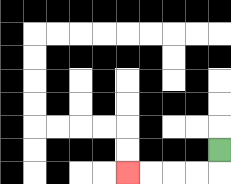{'start': '[9, 6]', 'end': '[5, 7]', 'path_directions': 'D,L,L,L,L', 'path_coordinates': '[[9, 6], [9, 7], [8, 7], [7, 7], [6, 7], [5, 7]]'}